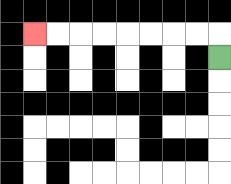{'start': '[9, 2]', 'end': '[1, 1]', 'path_directions': 'U,L,L,L,L,L,L,L,L', 'path_coordinates': '[[9, 2], [9, 1], [8, 1], [7, 1], [6, 1], [5, 1], [4, 1], [3, 1], [2, 1], [1, 1]]'}